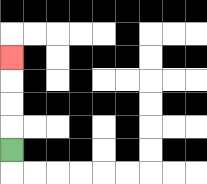{'start': '[0, 6]', 'end': '[0, 2]', 'path_directions': 'U,U,U,U', 'path_coordinates': '[[0, 6], [0, 5], [0, 4], [0, 3], [0, 2]]'}